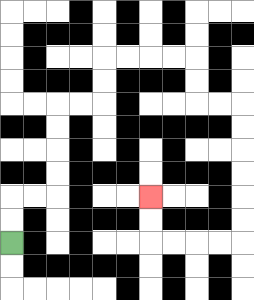{'start': '[0, 10]', 'end': '[6, 8]', 'path_directions': 'U,U,R,R,U,U,U,U,R,R,U,U,R,R,R,R,D,D,R,R,D,D,D,D,D,D,L,L,L,L,U,U', 'path_coordinates': '[[0, 10], [0, 9], [0, 8], [1, 8], [2, 8], [2, 7], [2, 6], [2, 5], [2, 4], [3, 4], [4, 4], [4, 3], [4, 2], [5, 2], [6, 2], [7, 2], [8, 2], [8, 3], [8, 4], [9, 4], [10, 4], [10, 5], [10, 6], [10, 7], [10, 8], [10, 9], [10, 10], [9, 10], [8, 10], [7, 10], [6, 10], [6, 9], [6, 8]]'}